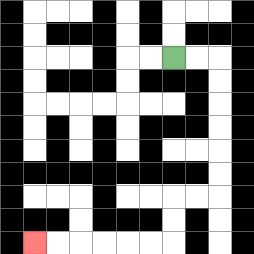{'start': '[7, 2]', 'end': '[1, 10]', 'path_directions': 'R,R,D,D,D,D,D,D,L,L,D,D,L,L,L,L,L,L', 'path_coordinates': '[[7, 2], [8, 2], [9, 2], [9, 3], [9, 4], [9, 5], [9, 6], [9, 7], [9, 8], [8, 8], [7, 8], [7, 9], [7, 10], [6, 10], [5, 10], [4, 10], [3, 10], [2, 10], [1, 10]]'}